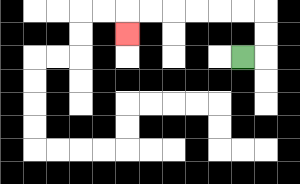{'start': '[10, 2]', 'end': '[5, 1]', 'path_directions': 'R,U,U,L,L,L,L,L,L,D', 'path_coordinates': '[[10, 2], [11, 2], [11, 1], [11, 0], [10, 0], [9, 0], [8, 0], [7, 0], [6, 0], [5, 0], [5, 1]]'}